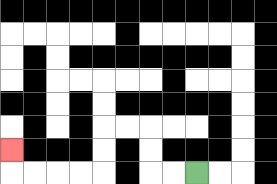{'start': '[8, 7]', 'end': '[0, 6]', 'path_directions': 'L,L,U,U,L,L,D,D,L,L,L,L,U', 'path_coordinates': '[[8, 7], [7, 7], [6, 7], [6, 6], [6, 5], [5, 5], [4, 5], [4, 6], [4, 7], [3, 7], [2, 7], [1, 7], [0, 7], [0, 6]]'}